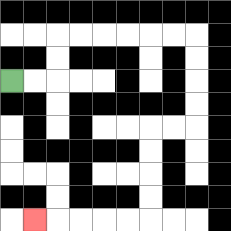{'start': '[0, 3]', 'end': '[1, 9]', 'path_directions': 'R,R,U,U,R,R,R,R,R,R,D,D,D,D,L,L,D,D,D,D,L,L,L,L,L', 'path_coordinates': '[[0, 3], [1, 3], [2, 3], [2, 2], [2, 1], [3, 1], [4, 1], [5, 1], [6, 1], [7, 1], [8, 1], [8, 2], [8, 3], [8, 4], [8, 5], [7, 5], [6, 5], [6, 6], [6, 7], [6, 8], [6, 9], [5, 9], [4, 9], [3, 9], [2, 9], [1, 9]]'}